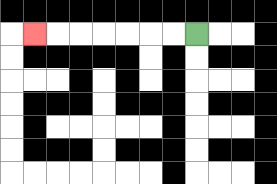{'start': '[8, 1]', 'end': '[1, 1]', 'path_directions': 'L,L,L,L,L,L,L', 'path_coordinates': '[[8, 1], [7, 1], [6, 1], [5, 1], [4, 1], [3, 1], [2, 1], [1, 1]]'}